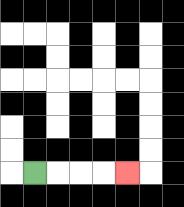{'start': '[1, 7]', 'end': '[5, 7]', 'path_directions': 'R,R,R,R', 'path_coordinates': '[[1, 7], [2, 7], [3, 7], [4, 7], [5, 7]]'}